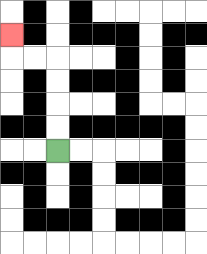{'start': '[2, 6]', 'end': '[0, 1]', 'path_directions': 'U,U,U,U,L,L,U', 'path_coordinates': '[[2, 6], [2, 5], [2, 4], [2, 3], [2, 2], [1, 2], [0, 2], [0, 1]]'}